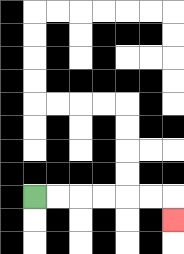{'start': '[1, 8]', 'end': '[7, 9]', 'path_directions': 'R,R,R,R,R,R,D', 'path_coordinates': '[[1, 8], [2, 8], [3, 8], [4, 8], [5, 8], [6, 8], [7, 8], [7, 9]]'}